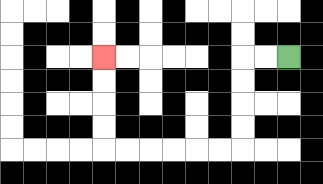{'start': '[12, 2]', 'end': '[4, 2]', 'path_directions': 'L,L,D,D,D,D,L,L,L,L,L,L,U,U,U,U', 'path_coordinates': '[[12, 2], [11, 2], [10, 2], [10, 3], [10, 4], [10, 5], [10, 6], [9, 6], [8, 6], [7, 6], [6, 6], [5, 6], [4, 6], [4, 5], [4, 4], [4, 3], [4, 2]]'}